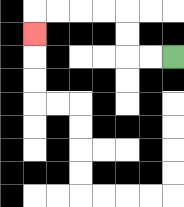{'start': '[7, 2]', 'end': '[1, 1]', 'path_directions': 'L,L,U,U,L,L,L,L,D', 'path_coordinates': '[[7, 2], [6, 2], [5, 2], [5, 1], [5, 0], [4, 0], [3, 0], [2, 0], [1, 0], [1, 1]]'}